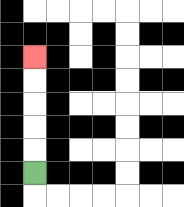{'start': '[1, 7]', 'end': '[1, 2]', 'path_directions': 'U,U,U,U,U', 'path_coordinates': '[[1, 7], [1, 6], [1, 5], [1, 4], [1, 3], [1, 2]]'}